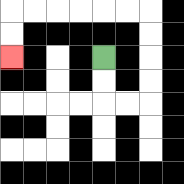{'start': '[4, 2]', 'end': '[0, 2]', 'path_directions': 'D,D,R,R,U,U,U,U,L,L,L,L,L,L,D,D', 'path_coordinates': '[[4, 2], [4, 3], [4, 4], [5, 4], [6, 4], [6, 3], [6, 2], [6, 1], [6, 0], [5, 0], [4, 0], [3, 0], [2, 0], [1, 0], [0, 0], [0, 1], [0, 2]]'}